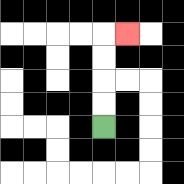{'start': '[4, 5]', 'end': '[5, 1]', 'path_directions': 'U,U,U,U,R', 'path_coordinates': '[[4, 5], [4, 4], [4, 3], [4, 2], [4, 1], [5, 1]]'}